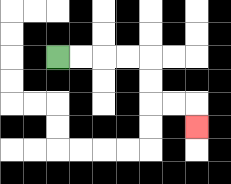{'start': '[2, 2]', 'end': '[8, 5]', 'path_directions': 'R,R,R,R,D,D,R,R,D', 'path_coordinates': '[[2, 2], [3, 2], [4, 2], [5, 2], [6, 2], [6, 3], [6, 4], [7, 4], [8, 4], [8, 5]]'}